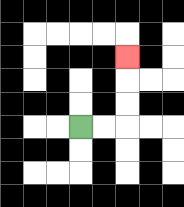{'start': '[3, 5]', 'end': '[5, 2]', 'path_directions': 'R,R,U,U,U', 'path_coordinates': '[[3, 5], [4, 5], [5, 5], [5, 4], [5, 3], [5, 2]]'}